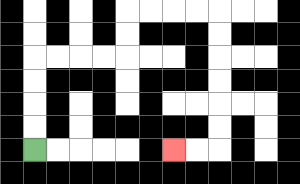{'start': '[1, 6]', 'end': '[7, 6]', 'path_directions': 'U,U,U,U,R,R,R,R,U,U,R,R,R,R,D,D,D,D,D,D,L,L', 'path_coordinates': '[[1, 6], [1, 5], [1, 4], [1, 3], [1, 2], [2, 2], [3, 2], [4, 2], [5, 2], [5, 1], [5, 0], [6, 0], [7, 0], [8, 0], [9, 0], [9, 1], [9, 2], [9, 3], [9, 4], [9, 5], [9, 6], [8, 6], [7, 6]]'}